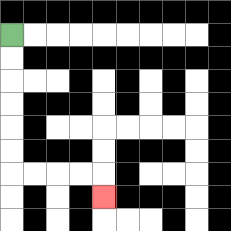{'start': '[0, 1]', 'end': '[4, 8]', 'path_directions': 'D,D,D,D,D,D,R,R,R,R,D', 'path_coordinates': '[[0, 1], [0, 2], [0, 3], [0, 4], [0, 5], [0, 6], [0, 7], [1, 7], [2, 7], [3, 7], [4, 7], [4, 8]]'}